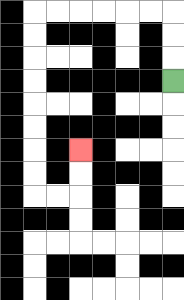{'start': '[7, 3]', 'end': '[3, 6]', 'path_directions': 'U,U,U,L,L,L,L,L,L,D,D,D,D,D,D,D,D,R,R,U,U', 'path_coordinates': '[[7, 3], [7, 2], [7, 1], [7, 0], [6, 0], [5, 0], [4, 0], [3, 0], [2, 0], [1, 0], [1, 1], [1, 2], [1, 3], [1, 4], [1, 5], [1, 6], [1, 7], [1, 8], [2, 8], [3, 8], [3, 7], [3, 6]]'}